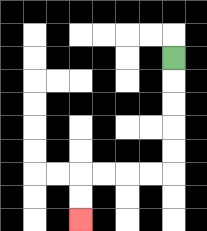{'start': '[7, 2]', 'end': '[3, 9]', 'path_directions': 'D,D,D,D,D,L,L,L,L,D,D', 'path_coordinates': '[[7, 2], [7, 3], [7, 4], [7, 5], [7, 6], [7, 7], [6, 7], [5, 7], [4, 7], [3, 7], [3, 8], [3, 9]]'}